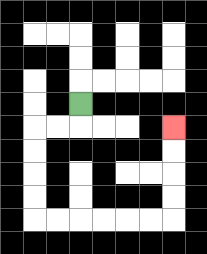{'start': '[3, 4]', 'end': '[7, 5]', 'path_directions': 'D,L,L,D,D,D,D,R,R,R,R,R,R,U,U,U,U', 'path_coordinates': '[[3, 4], [3, 5], [2, 5], [1, 5], [1, 6], [1, 7], [1, 8], [1, 9], [2, 9], [3, 9], [4, 9], [5, 9], [6, 9], [7, 9], [7, 8], [7, 7], [7, 6], [7, 5]]'}